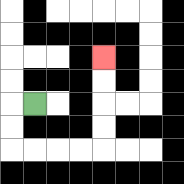{'start': '[1, 4]', 'end': '[4, 2]', 'path_directions': 'L,D,D,R,R,R,R,U,U,U,U', 'path_coordinates': '[[1, 4], [0, 4], [0, 5], [0, 6], [1, 6], [2, 6], [3, 6], [4, 6], [4, 5], [4, 4], [4, 3], [4, 2]]'}